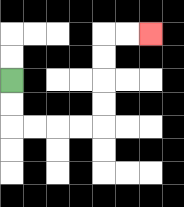{'start': '[0, 3]', 'end': '[6, 1]', 'path_directions': 'D,D,R,R,R,R,U,U,U,U,R,R', 'path_coordinates': '[[0, 3], [0, 4], [0, 5], [1, 5], [2, 5], [3, 5], [4, 5], [4, 4], [4, 3], [4, 2], [4, 1], [5, 1], [6, 1]]'}